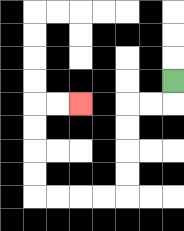{'start': '[7, 3]', 'end': '[3, 4]', 'path_directions': 'D,L,L,D,D,D,D,L,L,L,L,U,U,U,U,R,R', 'path_coordinates': '[[7, 3], [7, 4], [6, 4], [5, 4], [5, 5], [5, 6], [5, 7], [5, 8], [4, 8], [3, 8], [2, 8], [1, 8], [1, 7], [1, 6], [1, 5], [1, 4], [2, 4], [3, 4]]'}